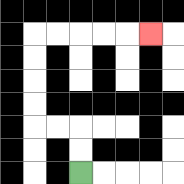{'start': '[3, 7]', 'end': '[6, 1]', 'path_directions': 'U,U,L,L,U,U,U,U,R,R,R,R,R', 'path_coordinates': '[[3, 7], [3, 6], [3, 5], [2, 5], [1, 5], [1, 4], [1, 3], [1, 2], [1, 1], [2, 1], [3, 1], [4, 1], [5, 1], [6, 1]]'}